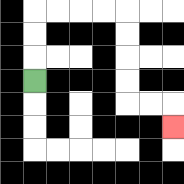{'start': '[1, 3]', 'end': '[7, 5]', 'path_directions': 'U,U,U,R,R,R,R,D,D,D,D,R,R,D', 'path_coordinates': '[[1, 3], [1, 2], [1, 1], [1, 0], [2, 0], [3, 0], [4, 0], [5, 0], [5, 1], [5, 2], [5, 3], [5, 4], [6, 4], [7, 4], [7, 5]]'}